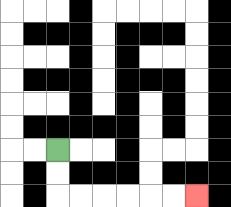{'start': '[2, 6]', 'end': '[8, 8]', 'path_directions': 'D,D,R,R,R,R,R,R', 'path_coordinates': '[[2, 6], [2, 7], [2, 8], [3, 8], [4, 8], [5, 8], [6, 8], [7, 8], [8, 8]]'}